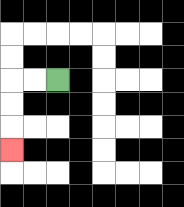{'start': '[2, 3]', 'end': '[0, 6]', 'path_directions': 'L,L,D,D,D', 'path_coordinates': '[[2, 3], [1, 3], [0, 3], [0, 4], [0, 5], [0, 6]]'}